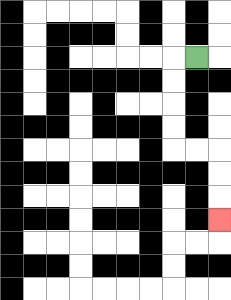{'start': '[8, 2]', 'end': '[9, 9]', 'path_directions': 'L,D,D,D,D,R,R,D,D,D', 'path_coordinates': '[[8, 2], [7, 2], [7, 3], [7, 4], [7, 5], [7, 6], [8, 6], [9, 6], [9, 7], [9, 8], [9, 9]]'}